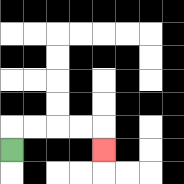{'start': '[0, 6]', 'end': '[4, 6]', 'path_directions': 'U,R,R,R,R,D', 'path_coordinates': '[[0, 6], [0, 5], [1, 5], [2, 5], [3, 5], [4, 5], [4, 6]]'}